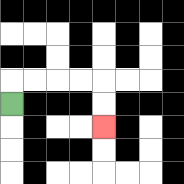{'start': '[0, 4]', 'end': '[4, 5]', 'path_directions': 'U,R,R,R,R,D,D', 'path_coordinates': '[[0, 4], [0, 3], [1, 3], [2, 3], [3, 3], [4, 3], [4, 4], [4, 5]]'}